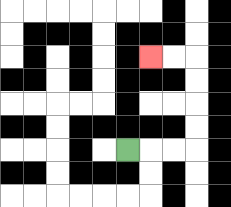{'start': '[5, 6]', 'end': '[6, 2]', 'path_directions': 'R,R,R,U,U,U,U,L,L', 'path_coordinates': '[[5, 6], [6, 6], [7, 6], [8, 6], [8, 5], [8, 4], [8, 3], [8, 2], [7, 2], [6, 2]]'}